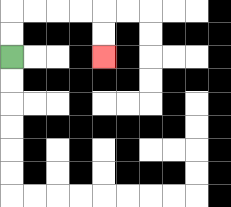{'start': '[0, 2]', 'end': '[4, 2]', 'path_directions': 'U,U,R,R,R,R,D,D', 'path_coordinates': '[[0, 2], [0, 1], [0, 0], [1, 0], [2, 0], [3, 0], [4, 0], [4, 1], [4, 2]]'}